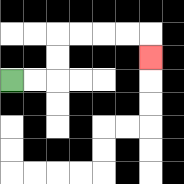{'start': '[0, 3]', 'end': '[6, 2]', 'path_directions': 'R,R,U,U,R,R,R,R,D', 'path_coordinates': '[[0, 3], [1, 3], [2, 3], [2, 2], [2, 1], [3, 1], [4, 1], [5, 1], [6, 1], [6, 2]]'}